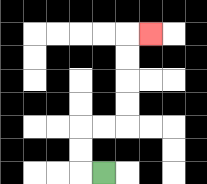{'start': '[4, 7]', 'end': '[6, 1]', 'path_directions': 'L,U,U,R,R,U,U,U,U,R', 'path_coordinates': '[[4, 7], [3, 7], [3, 6], [3, 5], [4, 5], [5, 5], [5, 4], [5, 3], [5, 2], [5, 1], [6, 1]]'}